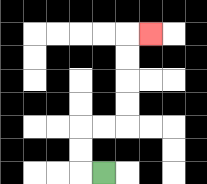{'start': '[4, 7]', 'end': '[6, 1]', 'path_directions': 'L,U,U,R,R,U,U,U,U,R', 'path_coordinates': '[[4, 7], [3, 7], [3, 6], [3, 5], [4, 5], [5, 5], [5, 4], [5, 3], [5, 2], [5, 1], [6, 1]]'}